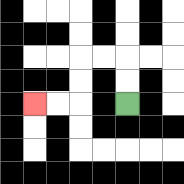{'start': '[5, 4]', 'end': '[1, 4]', 'path_directions': 'U,U,L,L,D,D,L,L', 'path_coordinates': '[[5, 4], [5, 3], [5, 2], [4, 2], [3, 2], [3, 3], [3, 4], [2, 4], [1, 4]]'}